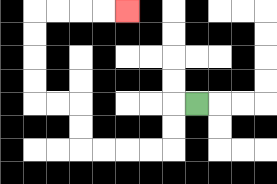{'start': '[8, 4]', 'end': '[5, 0]', 'path_directions': 'L,D,D,L,L,L,L,U,U,L,L,U,U,U,U,R,R,R,R', 'path_coordinates': '[[8, 4], [7, 4], [7, 5], [7, 6], [6, 6], [5, 6], [4, 6], [3, 6], [3, 5], [3, 4], [2, 4], [1, 4], [1, 3], [1, 2], [1, 1], [1, 0], [2, 0], [3, 0], [4, 0], [5, 0]]'}